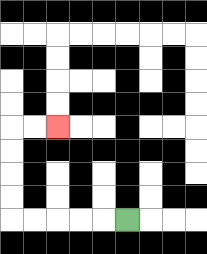{'start': '[5, 9]', 'end': '[2, 5]', 'path_directions': 'L,L,L,L,L,U,U,U,U,R,R', 'path_coordinates': '[[5, 9], [4, 9], [3, 9], [2, 9], [1, 9], [0, 9], [0, 8], [0, 7], [0, 6], [0, 5], [1, 5], [2, 5]]'}